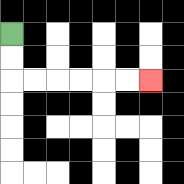{'start': '[0, 1]', 'end': '[6, 3]', 'path_directions': 'D,D,R,R,R,R,R,R', 'path_coordinates': '[[0, 1], [0, 2], [0, 3], [1, 3], [2, 3], [3, 3], [4, 3], [5, 3], [6, 3]]'}